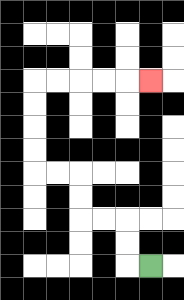{'start': '[6, 11]', 'end': '[6, 3]', 'path_directions': 'L,U,U,L,L,U,U,L,L,U,U,U,U,R,R,R,R,R', 'path_coordinates': '[[6, 11], [5, 11], [5, 10], [5, 9], [4, 9], [3, 9], [3, 8], [3, 7], [2, 7], [1, 7], [1, 6], [1, 5], [1, 4], [1, 3], [2, 3], [3, 3], [4, 3], [5, 3], [6, 3]]'}